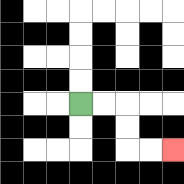{'start': '[3, 4]', 'end': '[7, 6]', 'path_directions': 'R,R,D,D,R,R', 'path_coordinates': '[[3, 4], [4, 4], [5, 4], [5, 5], [5, 6], [6, 6], [7, 6]]'}